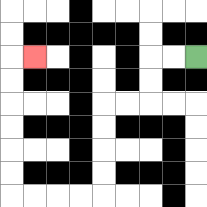{'start': '[8, 2]', 'end': '[1, 2]', 'path_directions': 'L,L,D,D,L,L,D,D,D,D,L,L,L,L,U,U,U,U,U,U,R', 'path_coordinates': '[[8, 2], [7, 2], [6, 2], [6, 3], [6, 4], [5, 4], [4, 4], [4, 5], [4, 6], [4, 7], [4, 8], [3, 8], [2, 8], [1, 8], [0, 8], [0, 7], [0, 6], [0, 5], [0, 4], [0, 3], [0, 2], [1, 2]]'}